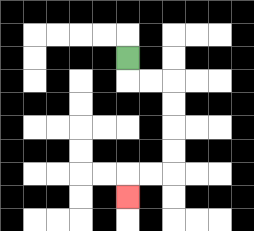{'start': '[5, 2]', 'end': '[5, 8]', 'path_directions': 'D,R,R,D,D,D,D,L,L,D', 'path_coordinates': '[[5, 2], [5, 3], [6, 3], [7, 3], [7, 4], [7, 5], [7, 6], [7, 7], [6, 7], [5, 7], [5, 8]]'}